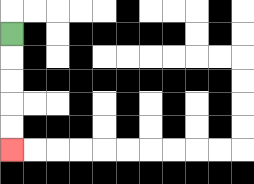{'start': '[0, 1]', 'end': '[0, 6]', 'path_directions': 'D,D,D,D,D', 'path_coordinates': '[[0, 1], [0, 2], [0, 3], [0, 4], [0, 5], [0, 6]]'}